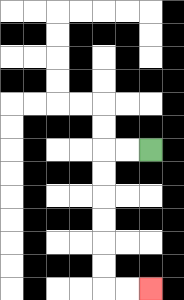{'start': '[6, 6]', 'end': '[6, 12]', 'path_directions': 'L,L,D,D,D,D,D,D,R,R', 'path_coordinates': '[[6, 6], [5, 6], [4, 6], [4, 7], [4, 8], [4, 9], [4, 10], [4, 11], [4, 12], [5, 12], [6, 12]]'}